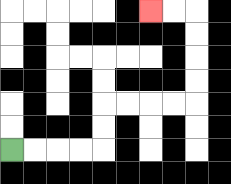{'start': '[0, 6]', 'end': '[6, 0]', 'path_directions': 'R,R,R,R,U,U,R,R,R,R,U,U,U,U,L,L', 'path_coordinates': '[[0, 6], [1, 6], [2, 6], [3, 6], [4, 6], [4, 5], [4, 4], [5, 4], [6, 4], [7, 4], [8, 4], [8, 3], [8, 2], [8, 1], [8, 0], [7, 0], [6, 0]]'}